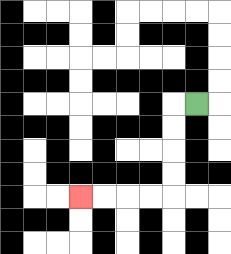{'start': '[8, 4]', 'end': '[3, 8]', 'path_directions': 'L,D,D,D,D,L,L,L,L', 'path_coordinates': '[[8, 4], [7, 4], [7, 5], [7, 6], [7, 7], [7, 8], [6, 8], [5, 8], [4, 8], [3, 8]]'}